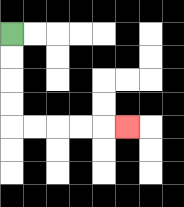{'start': '[0, 1]', 'end': '[5, 5]', 'path_directions': 'D,D,D,D,R,R,R,R,R', 'path_coordinates': '[[0, 1], [0, 2], [0, 3], [0, 4], [0, 5], [1, 5], [2, 5], [3, 5], [4, 5], [5, 5]]'}